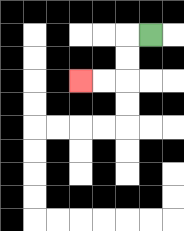{'start': '[6, 1]', 'end': '[3, 3]', 'path_directions': 'L,D,D,L,L', 'path_coordinates': '[[6, 1], [5, 1], [5, 2], [5, 3], [4, 3], [3, 3]]'}